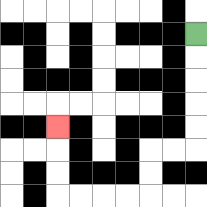{'start': '[8, 1]', 'end': '[2, 5]', 'path_directions': 'D,D,D,D,D,L,L,D,D,L,L,L,L,U,U,U', 'path_coordinates': '[[8, 1], [8, 2], [8, 3], [8, 4], [8, 5], [8, 6], [7, 6], [6, 6], [6, 7], [6, 8], [5, 8], [4, 8], [3, 8], [2, 8], [2, 7], [2, 6], [2, 5]]'}